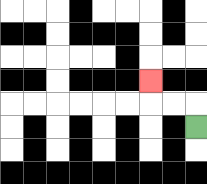{'start': '[8, 5]', 'end': '[6, 3]', 'path_directions': 'U,L,L,U', 'path_coordinates': '[[8, 5], [8, 4], [7, 4], [6, 4], [6, 3]]'}